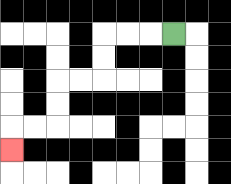{'start': '[7, 1]', 'end': '[0, 6]', 'path_directions': 'L,L,L,D,D,L,L,D,D,L,L,D', 'path_coordinates': '[[7, 1], [6, 1], [5, 1], [4, 1], [4, 2], [4, 3], [3, 3], [2, 3], [2, 4], [2, 5], [1, 5], [0, 5], [0, 6]]'}